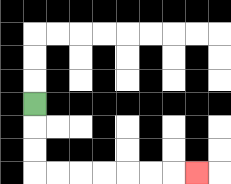{'start': '[1, 4]', 'end': '[8, 7]', 'path_directions': 'D,D,D,R,R,R,R,R,R,R', 'path_coordinates': '[[1, 4], [1, 5], [1, 6], [1, 7], [2, 7], [3, 7], [4, 7], [5, 7], [6, 7], [7, 7], [8, 7]]'}